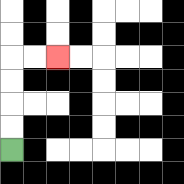{'start': '[0, 6]', 'end': '[2, 2]', 'path_directions': 'U,U,U,U,R,R', 'path_coordinates': '[[0, 6], [0, 5], [0, 4], [0, 3], [0, 2], [1, 2], [2, 2]]'}